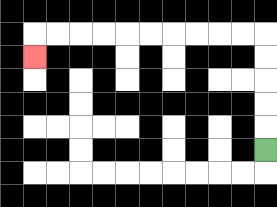{'start': '[11, 6]', 'end': '[1, 2]', 'path_directions': 'U,U,U,U,U,L,L,L,L,L,L,L,L,L,L,D', 'path_coordinates': '[[11, 6], [11, 5], [11, 4], [11, 3], [11, 2], [11, 1], [10, 1], [9, 1], [8, 1], [7, 1], [6, 1], [5, 1], [4, 1], [3, 1], [2, 1], [1, 1], [1, 2]]'}